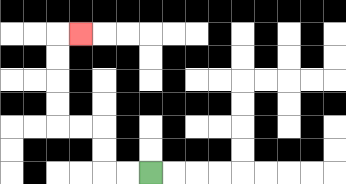{'start': '[6, 7]', 'end': '[3, 1]', 'path_directions': 'L,L,U,U,L,L,U,U,U,U,R', 'path_coordinates': '[[6, 7], [5, 7], [4, 7], [4, 6], [4, 5], [3, 5], [2, 5], [2, 4], [2, 3], [2, 2], [2, 1], [3, 1]]'}